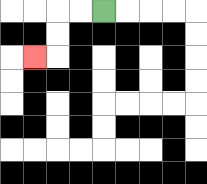{'start': '[4, 0]', 'end': '[1, 2]', 'path_directions': 'L,L,D,D,L', 'path_coordinates': '[[4, 0], [3, 0], [2, 0], [2, 1], [2, 2], [1, 2]]'}